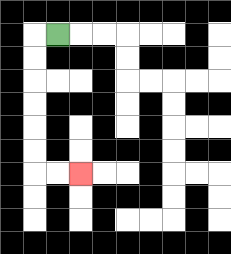{'start': '[2, 1]', 'end': '[3, 7]', 'path_directions': 'L,D,D,D,D,D,D,R,R', 'path_coordinates': '[[2, 1], [1, 1], [1, 2], [1, 3], [1, 4], [1, 5], [1, 6], [1, 7], [2, 7], [3, 7]]'}